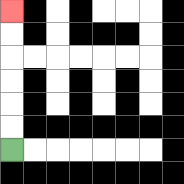{'start': '[0, 6]', 'end': '[0, 0]', 'path_directions': 'U,U,U,U,U,U', 'path_coordinates': '[[0, 6], [0, 5], [0, 4], [0, 3], [0, 2], [0, 1], [0, 0]]'}